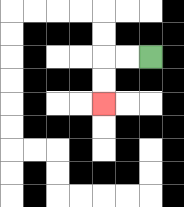{'start': '[6, 2]', 'end': '[4, 4]', 'path_directions': 'L,L,D,D', 'path_coordinates': '[[6, 2], [5, 2], [4, 2], [4, 3], [4, 4]]'}